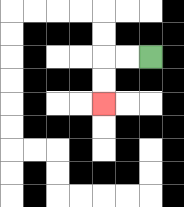{'start': '[6, 2]', 'end': '[4, 4]', 'path_directions': 'L,L,D,D', 'path_coordinates': '[[6, 2], [5, 2], [4, 2], [4, 3], [4, 4]]'}